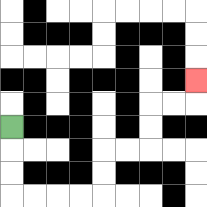{'start': '[0, 5]', 'end': '[8, 3]', 'path_directions': 'D,D,D,R,R,R,R,U,U,R,R,U,U,R,R,U', 'path_coordinates': '[[0, 5], [0, 6], [0, 7], [0, 8], [1, 8], [2, 8], [3, 8], [4, 8], [4, 7], [4, 6], [5, 6], [6, 6], [6, 5], [6, 4], [7, 4], [8, 4], [8, 3]]'}